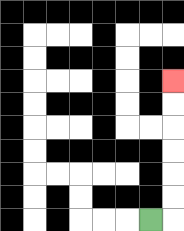{'start': '[6, 9]', 'end': '[7, 3]', 'path_directions': 'R,U,U,U,U,U,U', 'path_coordinates': '[[6, 9], [7, 9], [7, 8], [7, 7], [7, 6], [7, 5], [7, 4], [7, 3]]'}